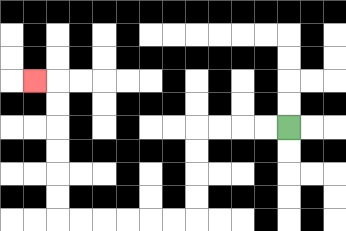{'start': '[12, 5]', 'end': '[1, 3]', 'path_directions': 'L,L,L,L,D,D,D,D,L,L,L,L,L,L,U,U,U,U,U,U,L', 'path_coordinates': '[[12, 5], [11, 5], [10, 5], [9, 5], [8, 5], [8, 6], [8, 7], [8, 8], [8, 9], [7, 9], [6, 9], [5, 9], [4, 9], [3, 9], [2, 9], [2, 8], [2, 7], [2, 6], [2, 5], [2, 4], [2, 3], [1, 3]]'}